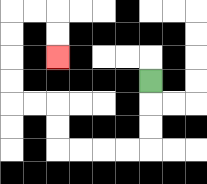{'start': '[6, 3]', 'end': '[2, 2]', 'path_directions': 'D,D,D,L,L,L,L,U,U,L,L,U,U,U,U,R,R,D,D', 'path_coordinates': '[[6, 3], [6, 4], [6, 5], [6, 6], [5, 6], [4, 6], [3, 6], [2, 6], [2, 5], [2, 4], [1, 4], [0, 4], [0, 3], [0, 2], [0, 1], [0, 0], [1, 0], [2, 0], [2, 1], [2, 2]]'}